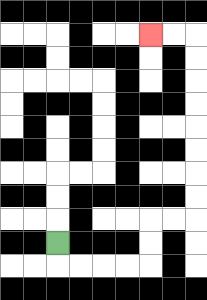{'start': '[2, 10]', 'end': '[6, 1]', 'path_directions': 'D,R,R,R,R,U,U,R,R,U,U,U,U,U,U,U,U,L,L', 'path_coordinates': '[[2, 10], [2, 11], [3, 11], [4, 11], [5, 11], [6, 11], [6, 10], [6, 9], [7, 9], [8, 9], [8, 8], [8, 7], [8, 6], [8, 5], [8, 4], [8, 3], [8, 2], [8, 1], [7, 1], [6, 1]]'}